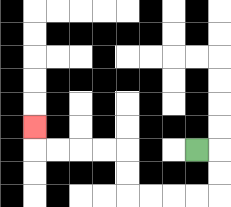{'start': '[8, 6]', 'end': '[1, 5]', 'path_directions': 'R,D,D,L,L,L,L,U,U,L,L,L,L,U', 'path_coordinates': '[[8, 6], [9, 6], [9, 7], [9, 8], [8, 8], [7, 8], [6, 8], [5, 8], [5, 7], [5, 6], [4, 6], [3, 6], [2, 6], [1, 6], [1, 5]]'}